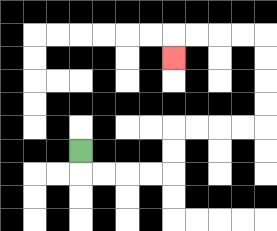{'start': '[3, 6]', 'end': '[7, 2]', 'path_directions': 'D,R,R,R,R,U,U,R,R,R,R,U,U,U,U,L,L,L,L,D', 'path_coordinates': '[[3, 6], [3, 7], [4, 7], [5, 7], [6, 7], [7, 7], [7, 6], [7, 5], [8, 5], [9, 5], [10, 5], [11, 5], [11, 4], [11, 3], [11, 2], [11, 1], [10, 1], [9, 1], [8, 1], [7, 1], [7, 2]]'}